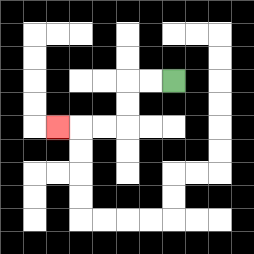{'start': '[7, 3]', 'end': '[2, 5]', 'path_directions': 'L,L,D,D,L,L,L', 'path_coordinates': '[[7, 3], [6, 3], [5, 3], [5, 4], [5, 5], [4, 5], [3, 5], [2, 5]]'}